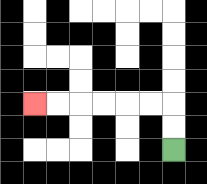{'start': '[7, 6]', 'end': '[1, 4]', 'path_directions': 'U,U,L,L,L,L,L,L', 'path_coordinates': '[[7, 6], [7, 5], [7, 4], [6, 4], [5, 4], [4, 4], [3, 4], [2, 4], [1, 4]]'}